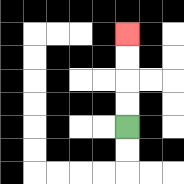{'start': '[5, 5]', 'end': '[5, 1]', 'path_directions': 'U,U,U,U', 'path_coordinates': '[[5, 5], [5, 4], [5, 3], [5, 2], [5, 1]]'}